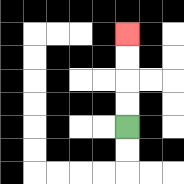{'start': '[5, 5]', 'end': '[5, 1]', 'path_directions': 'U,U,U,U', 'path_coordinates': '[[5, 5], [5, 4], [5, 3], [5, 2], [5, 1]]'}